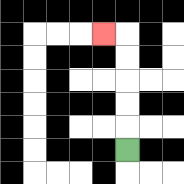{'start': '[5, 6]', 'end': '[4, 1]', 'path_directions': 'U,U,U,U,U,L', 'path_coordinates': '[[5, 6], [5, 5], [5, 4], [5, 3], [5, 2], [5, 1], [4, 1]]'}